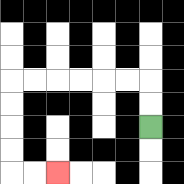{'start': '[6, 5]', 'end': '[2, 7]', 'path_directions': 'U,U,L,L,L,L,L,L,D,D,D,D,R,R', 'path_coordinates': '[[6, 5], [6, 4], [6, 3], [5, 3], [4, 3], [3, 3], [2, 3], [1, 3], [0, 3], [0, 4], [0, 5], [0, 6], [0, 7], [1, 7], [2, 7]]'}